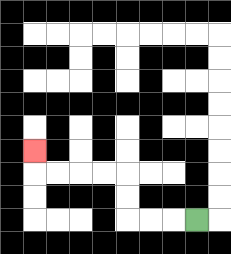{'start': '[8, 9]', 'end': '[1, 6]', 'path_directions': 'L,L,L,U,U,L,L,L,L,U', 'path_coordinates': '[[8, 9], [7, 9], [6, 9], [5, 9], [5, 8], [5, 7], [4, 7], [3, 7], [2, 7], [1, 7], [1, 6]]'}